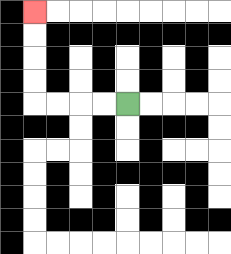{'start': '[5, 4]', 'end': '[1, 0]', 'path_directions': 'L,L,L,L,U,U,U,U', 'path_coordinates': '[[5, 4], [4, 4], [3, 4], [2, 4], [1, 4], [1, 3], [1, 2], [1, 1], [1, 0]]'}